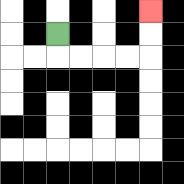{'start': '[2, 1]', 'end': '[6, 0]', 'path_directions': 'D,R,R,R,R,U,U', 'path_coordinates': '[[2, 1], [2, 2], [3, 2], [4, 2], [5, 2], [6, 2], [6, 1], [6, 0]]'}